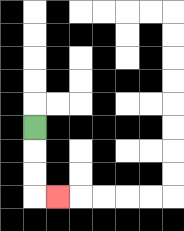{'start': '[1, 5]', 'end': '[2, 8]', 'path_directions': 'D,D,D,R', 'path_coordinates': '[[1, 5], [1, 6], [1, 7], [1, 8], [2, 8]]'}